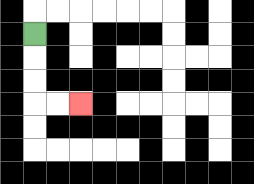{'start': '[1, 1]', 'end': '[3, 4]', 'path_directions': 'D,D,D,R,R', 'path_coordinates': '[[1, 1], [1, 2], [1, 3], [1, 4], [2, 4], [3, 4]]'}